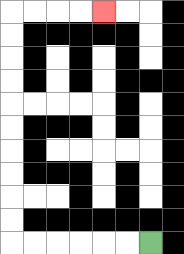{'start': '[6, 10]', 'end': '[4, 0]', 'path_directions': 'L,L,L,L,L,L,U,U,U,U,U,U,U,U,U,U,R,R,R,R', 'path_coordinates': '[[6, 10], [5, 10], [4, 10], [3, 10], [2, 10], [1, 10], [0, 10], [0, 9], [0, 8], [0, 7], [0, 6], [0, 5], [0, 4], [0, 3], [0, 2], [0, 1], [0, 0], [1, 0], [2, 0], [3, 0], [4, 0]]'}